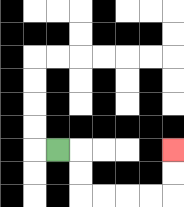{'start': '[2, 6]', 'end': '[7, 6]', 'path_directions': 'R,D,D,R,R,R,R,U,U', 'path_coordinates': '[[2, 6], [3, 6], [3, 7], [3, 8], [4, 8], [5, 8], [6, 8], [7, 8], [7, 7], [7, 6]]'}